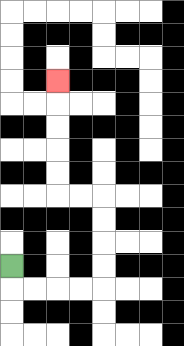{'start': '[0, 11]', 'end': '[2, 3]', 'path_directions': 'D,R,R,R,R,U,U,U,U,L,L,U,U,U,U,U', 'path_coordinates': '[[0, 11], [0, 12], [1, 12], [2, 12], [3, 12], [4, 12], [4, 11], [4, 10], [4, 9], [4, 8], [3, 8], [2, 8], [2, 7], [2, 6], [2, 5], [2, 4], [2, 3]]'}